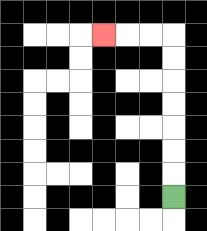{'start': '[7, 8]', 'end': '[4, 1]', 'path_directions': 'U,U,U,U,U,U,U,L,L,L', 'path_coordinates': '[[7, 8], [7, 7], [7, 6], [7, 5], [7, 4], [7, 3], [7, 2], [7, 1], [6, 1], [5, 1], [4, 1]]'}